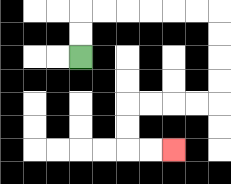{'start': '[3, 2]', 'end': '[7, 6]', 'path_directions': 'U,U,R,R,R,R,R,R,D,D,D,D,L,L,L,L,D,D,R,R', 'path_coordinates': '[[3, 2], [3, 1], [3, 0], [4, 0], [5, 0], [6, 0], [7, 0], [8, 0], [9, 0], [9, 1], [9, 2], [9, 3], [9, 4], [8, 4], [7, 4], [6, 4], [5, 4], [5, 5], [5, 6], [6, 6], [7, 6]]'}